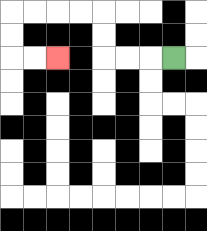{'start': '[7, 2]', 'end': '[2, 2]', 'path_directions': 'L,L,L,U,U,L,L,L,L,D,D,R,R', 'path_coordinates': '[[7, 2], [6, 2], [5, 2], [4, 2], [4, 1], [4, 0], [3, 0], [2, 0], [1, 0], [0, 0], [0, 1], [0, 2], [1, 2], [2, 2]]'}